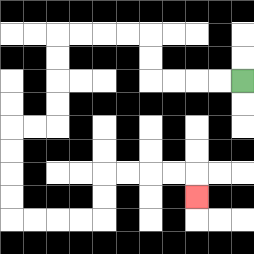{'start': '[10, 3]', 'end': '[8, 8]', 'path_directions': 'L,L,L,L,U,U,L,L,L,L,D,D,D,D,L,L,D,D,D,D,R,R,R,R,U,U,R,R,R,R,D', 'path_coordinates': '[[10, 3], [9, 3], [8, 3], [7, 3], [6, 3], [6, 2], [6, 1], [5, 1], [4, 1], [3, 1], [2, 1], [2, 2], [2, 3], [2, 4], [2, 5], [1, 5], [0, 5], [0, 6], [0, 7], [0, 8], [0, 9], [1, 9], [2, 9], [3, 9], [4, 9], [4, 8], [4, 7], [5, 7], [6, 7], [7, 7], [8, 7], [8, 8]]'}